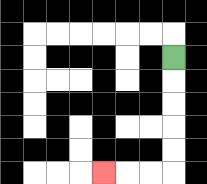{'start': '[7, 2]', 'end': '[4, 7]', 'path_directions': 'D,D,D,D,D,L,L,L', 'path_coordinates': '[[7, 2], [7, 3], [7, 4], [7, 5], [7, 6], [7, 7], [6, 7], [5, 7], [4, 7]]'}